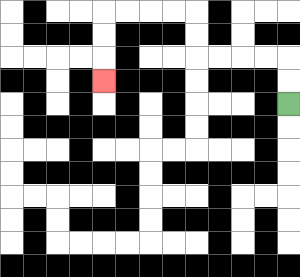{'start': '[12, 4]', 'end': '[4, 3]', 'path_directions': 'U,U,L,L,L,L,U,U,L,L,L,L,D,D,D', 'path_coordinates': '[[12, 4], [12, 3], [12, 2], [11, 2], [10, 2], [9, 2], [8, 2], [8, 1], [8, 0], [7, 0], [6, 0], [5, 0], [4, 0], [4, 1], [4, 2], [4, 3]]'}